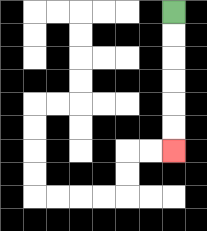{'start': '[7, 0]', 'end': '[7, 6]', 'path_directions': 'D,D,D,D,D,D', 'path_coordinates': '[[7, 0], [7, 1], [7, 2], [7, 3], [7, 4], [7, 5], [7, 6]]'}